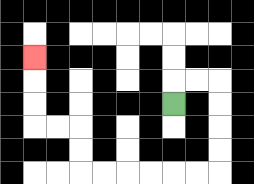{'start': '[7, 4]', 'end': '[1, 2]', 'path_directions': 'U,R,R,D,D,D,D,L,L,L,L,L,L,U,U,L,L,U,U,U', 'path_coordinates': '[[7, 4], [7, 3], [8, 3], [9, 3], [9, 4], [9, 5], [9, 6], [9, 7], [8, 7], [7, 7], [6, 7], [5, 7], [4, 7], [3, 7], [3, 6], [3, 5], [2, 5], [1, 5], [1, 4], [1, 3], [1, 2]]'}